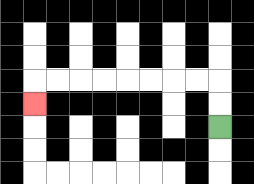{'start': '[9, 5]', 'end': '[1, 4]', 'path_directions': 'U,U,L,L,L,L,L,L,L,L,D', 'path_coordinates': '[[9, 5], [9, 4], [9, 3], [8, 3], [7, 3], [6, 3], [5, 3], [4, 3], [3, 3], [2, 3], [1, 3], [1, 4]]'}